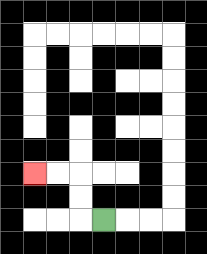{'start': '[4, 9]', 'end': '[1, 7]', 'path_directions': 'L,U,U,L,L', 'path_coordinates': '[[4, 9], [3, 9], [3, 8], [3, 7], [2, 7], [1, 7]]'}